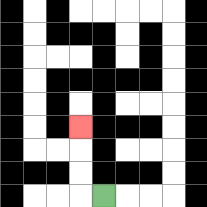{'start': '[4, 8]', 'end': '[3, 5]', 'path_directions': 'L,U,U,U', 'path_coordinates': '[[4, 8], [3, 8], [3, 7], [3, 6], [3, 5]]'}